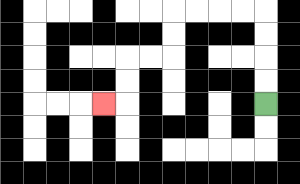{'start': '[11, 4]', 'end': '[4, 4]', 'path_directions': 'U,U,U,U,L,L,L,L,D,D,L,L,D,D,L', 'path_coordinates': '[[11, 4], [11, 3], [11, 2], [11, 1], [11, 0], [10, 0], [9, 0], [8, 0], [7, 0], [7, 1], [7, 2], [6, 2], [5, 2], [5, 3], [5, 4], [4, 4]]'}